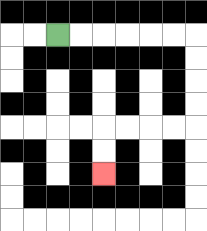{'start': '[2, 1]', 'end': '[4, 7]', 'path_directions': 'R,R,R,R,R,R,D,D,D,D,L,L,L,L,D,D', 'path_coordinates': '[[2, 1], [3, 1], [4, 1], [5, 1], [6, 1], [7, 1], [8, 1], [8, 2], [8, 3], [8, 4], [8, 5], [7, 5], [6, 5], [5, 5], [4, 5], [4, 6], [4, 7]]'}